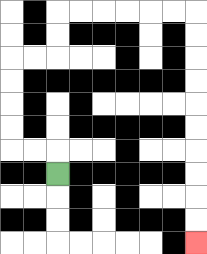{'start': '[2, 7]', 'end': '[8, 10]', 'path_directions': 'U,L,L,U,U,U,U,R,R,U,U,R,R,R,R,R,R,D,D,D,D,D,D,D,D,D,D', 'path_coordinates': '[[2, 7], [2, 6], [1, 6], [0, 6], [0, 5], [0, 4], [0, 3], [0, 2], [1, 2], [2, 2], [2, 1], [2, 0], [3, 0], [4, 0], [5, 0], [6, 0], [7, 0], [8, 0], [8, 1], [8, 2], [8, 3], [8, 4], [8, 5], [8, 6], [8, 7], [8, 8], [8, 9], [8, 10]]'}